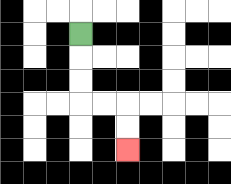{'start': '[3, 1]', 'end': '[5, 6]', 'path_directions': 'D,D,D,R,R,D,D', 'path_coordinates': '[[3, 1], [3, 2], [3, 3], [3, 4], [4, 4], [5, 4], [5, 5], [5, 6]]'}